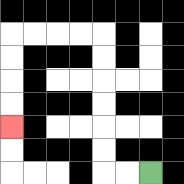{'start': '[6, 7]', 'end': '[0, 5]', 'path_directions': 'L,L,U,U,U,U,U,U,L,L,L,L,D,D,D,D', 'path_coordinates': '[[6, 7], [5, 7], [4, 7], [4, 6], [4, 5], [4, 4], [4, 3], [4, 2], [4, 1], [3, 1], [2, 1], [1, 1], [0, 1], [0, 2], [0, 3], [0, 4], [0, 5]]'}